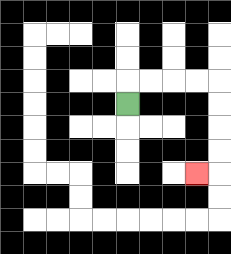{'start': '[5, 4]', 'end': '[8, 7]', 'path_directions': 'U,R,R,R,R,D,D,D,D,L', 'path_coordinates': '[[5, 4], [5, 3], [6, 3], [7, 3], [8, 3], [9, 3], [9, 4], [9, 5], [9, 6], [9, 7], [8, 7]]'}